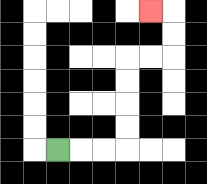{'start': '[2, 6]', 'end': '[6, 0]', 'path_directions': 'R,R,R,U,U,U,U,R,R,U,U,L', 'path_coordinates': '[[2, 6], [3, 6], [4, 6], [5, 6], [5, 5], [5, 4], [5, 3], [5, 2], [6, 2], [7, 2], [7, 1], [7, 0], [6, 0]]'}